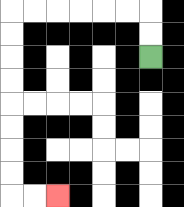{'start': '[6, 2]', 'end': '[2, 8]', 'path_directions': 'U,U,L,L,L,L,L,L,D,D,D,D,D,D,D,D,R,R', 'path_coordinates': '[[6, 2], [6, 1], [6, 0], [5, 0], [4, 0], [3, 0], [2, 0], [1, 0], [0, 0], [0, 1], [0, 2], [0, 3], [0, 4], [0, 5], [0, 6], [0, 7], [0, 8], [1, 8], [2, 8]]'}